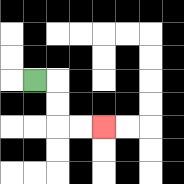{'start': '[1, 3]', 'end': '[4, 5]', 'path_directions': 'R,D,D,R,R', 'path_coordinates': '[[1, 3], [2, 3], [2, 4], [2, 5], [3, 5], [4, 5]]'}